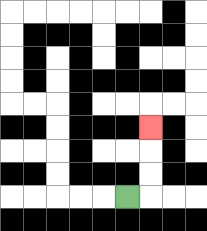{'start': '[5, 8]', 'end': '[6, 5]', 'path_directions': 'R,U,U,U', 'path_coordinates': '[[5, 8], [6, 8], [6, 7], [6, 6], [6, 5]]'}